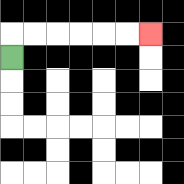{'start': '[0, 2]', 'end': '[6, 1]', 'path_directions': 'U,R,R,R,R,R,R', 'path_coordinates': '[[0, 2], [0, 1], [1, 1], [2, 1], [3, 1], [4, 1], [5, 1], [6, 1]]'}